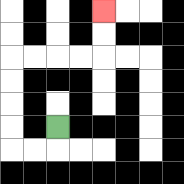{'start': '[2, 5]', 'end': '[4, 0]', 'path_directions': 'D,L,L,U,U,U,U,R,R,R,R,U,U', 'path_coordinates': '[[2, 5], [2, 6], [1, 6], [0, 6], [0, 5], [0, 4], [0, 3], [0, 2], [1, 2], [2, 2], [3, 2], [4, 2], [4, 1], [4, 0]]'}